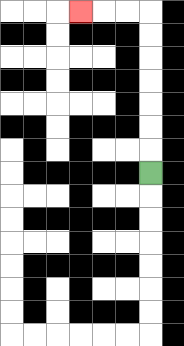{'start': '[6, 7]', 'end': '[3, 0]', 'path_directions': 'U,U,U,U,U,U,U,L,L,L', 'path_coordinates': '[[6, 7], [6, 6], [6, 5], [6, 4], [6, 3], [6, 2], [6, 1], [6, 0], [5, 0], [4, 0], [3, 0]]'}